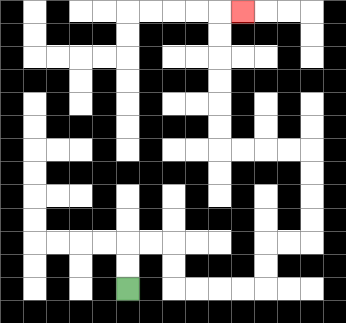{'start': '[5, 12]', 'end': '[10, 0]', 'path_directions': 'U,U,R,R,D,D,R,R,R,R,U,U,R,R,U,U,U,U,L,L,L,L,U,U,U,U,U,U,R', 'path_coordinates': '[[5, 12], [5, 11], [5, 10], [6, 10], [7, 10], [7, 11], [7, 12], [8, 12], [9, 12], [10, 12], [11, 12], [11, 11], [11, 10], [12, 10], [13, 10], [13, 9], [13, 8], [13, 7], [13, 6], [12, 6], [11, 6], [10, 6], [9, 6], [9, 5], [9, 4], [9, 3], [9, 2], [9, 1], [9, 0], [10, 0]]'}